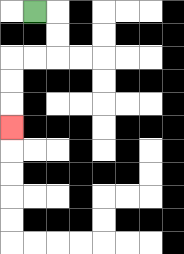{'start': '[1, 0]', 'end': '[0, 5]', 'path_directions': 'R,D,D,L,L,D,D,D', 'path_coordinates': '[[1, 0], [2, 0], [2, 1], [2, 2], [1, 2], [0, 2], [0, 3], [0, 4], [0, 5]]'}